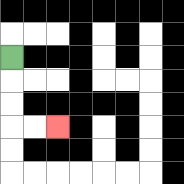{'start': '[0, 2]', 'end': '[2, 5]', 'path_directions': 'D,D,D,R,R', 'path_coordinates': '[[0, 2], [0, 3], [0, 4], [0, 5], [1, 5], [2, 5]]'}